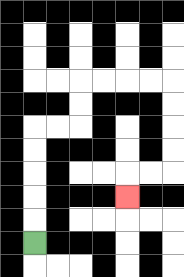{'start': '[1, 10]', 'end': '[5, 8]', 'path_directions': 'U,U,U,U,U,R,R,U,U,R,R,R,R,D,D,D,D,L,L,D', 'path_coordinates': '[[1, 10], [1, 9], [1, 8], [1, 7], [1, 6], [1, 5], [2, 5], [3, 5], [3, 4], [3, 3], [4, 3], [5, 3], [6, 3], [7, 3], [7, 4], [7, 5], [7, 6], [7, 7], [6, 7], [5, 7], [5, 8]]'}